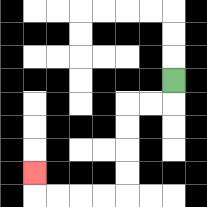{'start': '[7, 3]', 'end': '[1, 7]', 'path_directions': 'D,L,L,D,D,D,D,L,L,L,L,U', 'path_coordinates': '[[7, 3], [7, 4], [6, 4], [5, 4], [5, 5], [5, 6], [5, 7], [5, 8], [4, 8], [3, 8], [2, 8], [1, 8], [1, 7]]'}